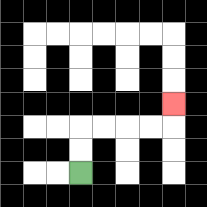{'start': '[3, 7]', 'end': '[7, 4]', 'path_directions': 'U,U,R,R,R,R,U', 'path_coordinates': '[[3, 7], [3, 6], [3, 5], [4, 5], [5, 5], [6, 5], [7, 5], [7, 4]]'}